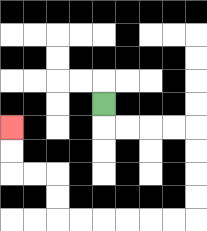{'start': '[4, 4]', 'end': '[0, 5]', 'path_directions': 'D,R,R,R,R,D,D,D,D,L,L,L,L,L,L,U,U,L,L,U,U', 'path_coordinates': '[[4, 4], [4, 5], [5, 5], [6, 5], [7, 5], [8, 5], [8, 6], [8, 7], [8, 8], [8, 9], [7, 9], [6, 9], [5, 9], [4, 9], [3, 9], [2, 9], [2, 8], [2, 7], [1, 7], [0, 7], [0, 6], [0, 5]]'}